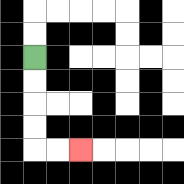{'start': '[1, 2]', 'end': '[3, 6]', 'path_directions': 'D,D,D,D,R,R', 'path_coordinates': '[[1, 2], [1, 3], [1, 4], [1, 5], [1, 6], [2, 6], [3, 6]]'}